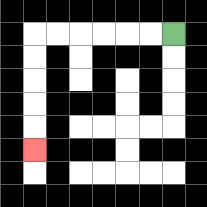{'start': '[7, 1]', 'end': '[1, 6]', 'path_directions': 'L,L,L,L,L,L,D,D,D,D,D', 'path_coordinates': '[[7, 1], [6, 1], [5, 1], [4, 1], [3, 1], [2, 1], [1, 1], [1, 2], [1, 3], [1, 4], [1, 5], [1, 6]]'}